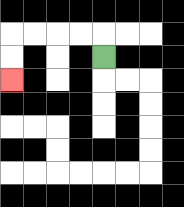{'start': '[4, 2]', 'end': '[0, 3]', 'path_directions': 'U,L,L,L,L,D,D', 'path_coordinates': '[[4, 2], [4, 1], [3, 1], [2, 1], [1, 1], [0, 1], [0, 2], [0, 3]]'}